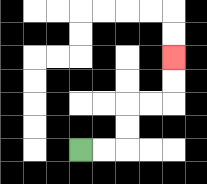{'start': '[3, 6]', 'end': '[7, 2]', 'path_directions': 'R,R,U,U,R,R,U,U', 'path_coordinates': '[[3, 6], [4, 6], [5, 6], [5, 5], [5, 4], [6, 4], [7, 4], [7, 3], [7, 2]]'}